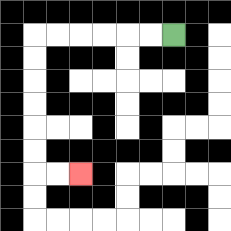{'start': '[7, 1]', 'end': '[3, 7]', 'path_directions': 'L,L,L,L,L,L,D,D,D,D,D,D,R,R', 'path_coordinates': '[[7, 1], [6, 1], [5, 1], [4, 1], [3, 1], [2, 1], [1, 1], [1, 2], [1, 3], [1, 4], [1, 5], [1, 6], [1, 7], [2, 7], [3, 7]]'}